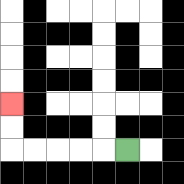{'start': '[5, 6]', 'end': '[0, 4]', 'path_directions': 'L,L,L,L,L,U,U', 'path_coordinates': '[[5, 6], [4, 6], [3, 6], [2, 6], [1, 6], [0, 6], [0, 5], [0, 4]]'}